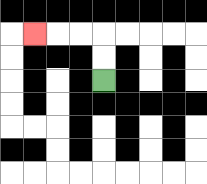{'start': '[4, 3]', 'end': '[1, 1]', 'path_directions': 'U,U,L,L,L', 'path_coordinates': '[[4, 3], [4, 2], [4, 1], [3, 1], [2, 1], [1, 1]]'}